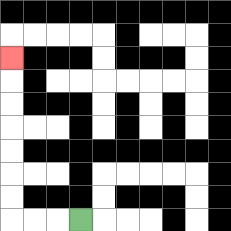{'start': '[3, 9]', 'end': '[0, 2]', 'path_directions': 'L,L,L,U,U,U,U,U,U,U', 'path_coordinates': '[[3, 9], [2, 9], [1, 9], [0, 9], [0, 8], [0, 7], [0, 6], [0, 5], [0, 4], [0, 3], [0, 2]]'}